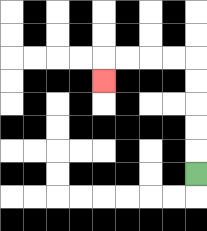{'start': '[8, 7]', 'end': '[4, 3]', 'path_directions': 'U,U,U,U,U,L,L,L,L,D', 'path_coordinates': '[[8, 7], [8, 6], [8, 5], [8, 4], [8, 3], [8, 2], [7, 2], [6, 2], [5, 2], [4, 2], [4, 3]]'}